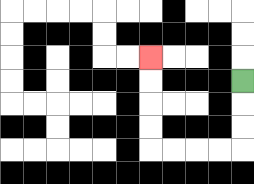{'start': '[10, 3]', 'end': '[6, 2]', 'path_directions': 'D,D,D,L,L,L,L,U,U,U,U', 'path_coordinates': '[[10, 3], [10, 4], [10, 5], [10, 6], [9, 6], [8, 6], [7, 6], [6, 6], [6, 5], [6, 4], [6, 3], [6, 2]]'}